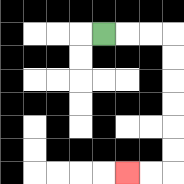{'start': '[4, 1]', 'end': '[5, 7]', 'path_directions': 'R,R,R,D,D,D,D,D,D,L,L', 'path_coordinates': '[[4, 1], [5, 1], [6, 1], [7, 1], [7, 2], [7, 3], [7, 4], [7, 5], [7, 6], [7, 7], [6, 7], [5, 7]]'}